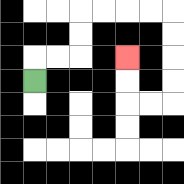{'start': '[1, 3]', 'end': '[5, 2]', 'path_directions': 'U,R,R,U,U,R,R,R,R,D,D,D,D,L,L,U,U', 'path_coordinates': '[[1, 3], [1, 2], [2, 2], [3, 2], [3, 1], [3, 0], [4, 0], [5, 0], [6, 0], [7, 0], [7, 1], [7, 2], [7, 3], [7, 4], [6, 4], [5, 4], [5, 3], [5, 2]]'}